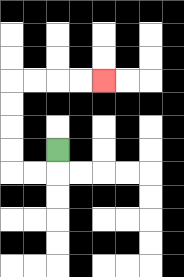{'start': '[2, 6]', 'end': '[4, 3]', 'path_directions': 'D,L,L,U,U,U,U,R,R,R,R', 'path_coordinates': '[[2, 6], [2, 7], [1, 7], [0, 7], [0, 6], [0, 5], [0, 4], [0, 3], [1, 3], [2, 3], [3, 3], [4, 3]]'}